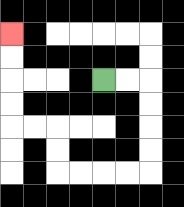{'start': '[4, 3]', 'end': '[0, 1]', 'path_directions': 'R,R,D,D,D,D,L,L,L,L,U,U,L,L,U,U,U,U', 'path_coordinates': '[[4, 3], [5, 3], [6, 3], [6, 4], [6, 5], [6, 6], [6, 7], [5, 7], [4, 7], [3, 7], [2, 7], [2, 6], [2, 5], [1, 5], [0, 5], [0, 4], [0, 3], [0, 2], [0, 1]]'}